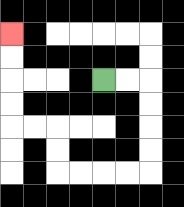{'start': '[4, 3]', 'end': '[0, 1]', 'path_directions': 'R,R,D,D,D,D,L,L,L,L,U,U,L,L,U,U,U,U', 'path_coordinates': '[[4, 3], [5, 3], [6, 3], [6, 4], [6, 5], [6, 6], [6, 7], [5, 7], [4, 7], [3, 7], [2, 7], [2, 6], [2, 5], [1, 5], [0, 5], [0, 4], [0, 3], [0, 2], [0, 1]]'}